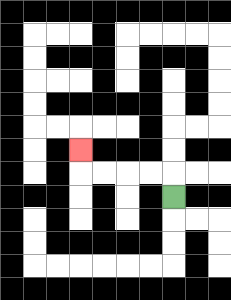{'start': '[7, 8]', 'end': '[3, 6]', 'path_directions': 'U,L,L,L,L,U', 'path_coordinates': '[[7, 8], [7, 7], [6, 7], [5, 7], [4, 7], [3, 7], [3, 6]]'}